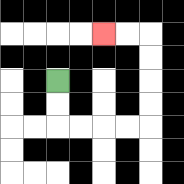{'start': '[2, 3]', 'end': '[4, 1]', 'path_directions': 'D,D,R,R,R,R,U,U,U,U,L,L', 'path_coordinates': '[[2, 3], [2, 4], [2, 5], [3, 5], [4, 5], [5, 5], [6, 5], [6, 4], [6, 3], [6, 2], [6, 1], [5, 1], [4, 1]]'}